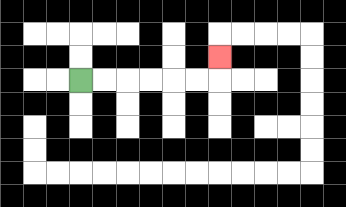{'start': '[3, 3]', 'end': '[9, 2]', 'path_directions': 'R,R,R,R,R,R,U', 'path_coordinates': '[[3, 3], [4, 3], [5, 3], [6, 3], [7, 3], [8, 3], [9, 3], [9, 2]]'}